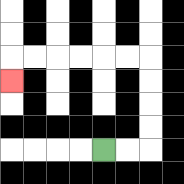{'start': '[4, 6]', 'end': '[0, 3]', 'path_directions': 'R,R,U,U,U,U,L,L,L,L,L,L,D', 'path_coordinates': '[[4, 6], [5, 6], [6, 6], [6, 5], [6, 4], [6, 3], [6, 2], [5, 2], [4, 2], [3, 2], [2, 2], [1, 2], [0, 2], [0, 3]]'}